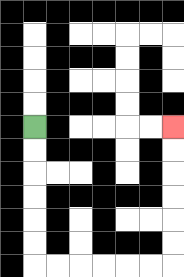{'start': '[1, 5]', 'end': '[7, 5]', 'path_directions': 'D,D,D,D,D,D,R,R,R,R,R,R,U,U,U,U,U,U', 'path_coordinates': '[[1, 5], [1, 6], [1, 7], [1, 8], [1, 9], [1, 10], [1, 11], [2, 11], [3, 11], [4, 11], [5, 11], [6, 11], [7, 11], [7, 10], [7, 9], [7, 8], [7, 7], [7, 6], [7, 5]]'}